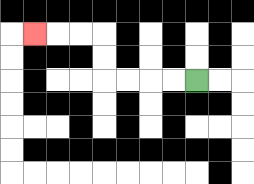{'start': '[8, 3]', 'end': '[1, 1]', 'path_directions': 'L,L,L,L,U,U,L,L,L', 'path_coordinates': '[[8, 3], [7, 3], [6, 3], [5, 3], [4, 3], [4, 2], [4, 1], [3, 1], [2, 1], [1, 1]]'}